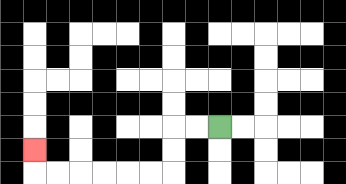{'start': '[9, 5]', 'end': '[1, 6]', 'path_directions': 'L,L,D,D,L,L,L,L,L,L,U', 'path_coordinates': '[[9, 5], [8, 5], [7, 5], [7, 6], [7, 7], [6, 7], [5, 7], [4, 7], [3, 7], [2, 7], [1, 7], [1, 6]]'}